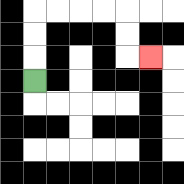{'start': '[1, 3]', 'end': '[6, 2]', 'path_directions': 'U,U,U,R,R,R,R,D,D,R', 'path_coordinates': '[[1, 3], [1, 2], [1, 1], [1, 0], [2, 0], [3, 0], [4, 0], [5, 0], [5, 1], [5, 2], [6, 2]]'}